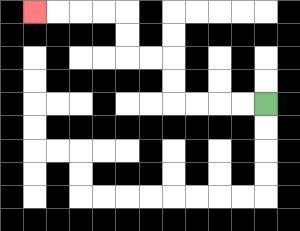{'start': '[11, 4]', 'end': '[1, 0]', 'path_directions': 'L,L,L,L,U,U,L,L,U,U,L,L,L,L', 'path_coordinates': '[[11, 4], [10, 4], [9, 4], [8, 4], [7, 4], [7, 3], [7, 2], [6, 2], [5, 2], [5, 1], [5, 0], [4, 0], [3, 0], [2, 0], [1, 0]]'}